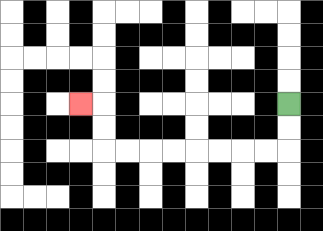{'start': '[12, 4]', 'end': '[3, 4]', 'path_directions': 'D,D,L,L,L,L,L,L,L,L,U,U,L', 'path_coordinates': '[[12, 4], [12, 5], [12, 6], [11, 6], [10, 6], [9, 6], [8, 6], [7, 6], [6, 6], [5, 6], [4, 6], [4, 5], [4, 4], [3, 4]]'}